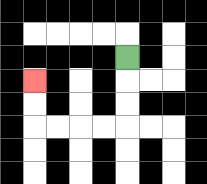{'start': '[5, 2]', 'end': '[1, 3]', 'path_directions': 'D,D,D,L,L,L,L,U,U', 'path_coordinates': '[[5, 2], [5, 3], [5, 4], [5, 5], [4, 5], [3, 5], [2, 5], [1, 5], [1, 4], [1, 3]]'}